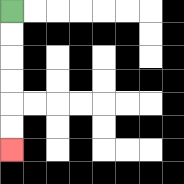{'start': '[0, 0]', 'end': '[0, 6]', 'path_directions': 'D,D,D,D,D,D', 'path_coordinates': '[[0, 0], [0, 1], [0, 2], [0, 3], [0, 4], [0, 5], [0, 6]]'}